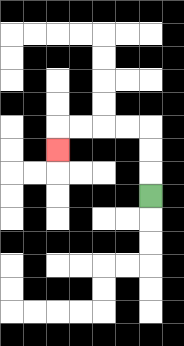{'start': '[6, 8]', 'end': '[2, 6]', 'path_directions': 'U,U,U,L,L,L,L,D', 'path_coordinates': '[[6, 8], [6, 7], [6, 6], [6, 5], [5, 5], [4, 5], [3, 5], [2, 5], [2, 6]]'}